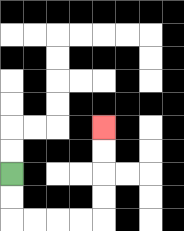{'start': '[0, 7]', 'end': '[4, 5]', 'path_directions': 'D,D,R,R,R,R,U,U,U,U', 'path_coordinates': '[[0, 7], [0, 8], [0, 9], [1, 9], [2, 9], [3, 9], [4, 9], [4, 8], [4, 7], [4, 6], [4, 5]]'}